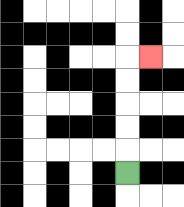{'start': '[5, 7]', 'end': '[6, 2]', 'path_directions': 'U,U,U,U,U,R', 'path_coordinates': '[[5, 7], [5, 6], [5, 5], [5, 4], [5, 3], [5, 2], [6, 2]]'}